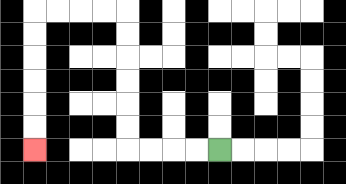{'start': '[9, 6]', 'end': '[1, 6]', 'path_directions': 'L,L,L,L,U,U,U,U,U,U,L,L,L,L,D,D,D,D,D,D', 'path_coordinates': '[[9, 6], [8, 6], [7, 6], [6, 6], [5, 6], [5, 5], [5, 4], [5, 3], [5, 2], [5, 1], [5, 0], [4, 0], [3, 0], [2, 0], [1, 0], [1, 1], [1, 2], [1, 3], [1, 4], [1, 5], [1, 6]]'}